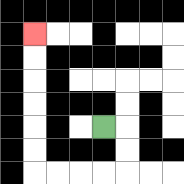{'start': '[4, 5]', 'end': '[1, 1]', 'path_directions': 'R,D,D,L,L,L,L,U,U,U,U,U,U', 'path_coordinates': '[[4, 5], [5, 5], [5, 6], [5, 7], [4, 7], [3, 7], [2, 7], [1, 7], [1, 6], [1, 5], [1, 4], [1, 3], [1, 2], [1, 1]]'}